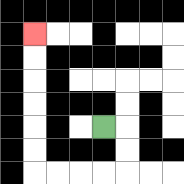{'start': '[4, 5]', 'end': '[1, 1]', 'path_directions': 'R,D,D,L,L,L,L,U,U,U,U,U,U', 'path_coordinates': '[[4, 5], [5, 5], [5, 6], [5, 7], [4, 7], [3, 7], [2, 7], [1, 7], [1, 6], [1, 5], [1, 4], [1, 3], [1, 2], [1, 1]]'}